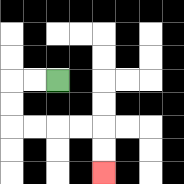{'start': '[2, 3]', 'end': '[4, 7]', 'path_directions': 'L,L,D,D,R,R,R,R,D,D', 'path_coordinates': '[[2, 3], [1, 3], [0, 3], [0, 4], [0, 5], [1, 5], [2, 5], [3, 5], [4, 5], [4, 6], [4, 7]]'}